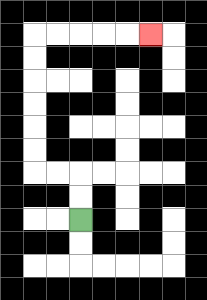{'start': '[3, 9]', 'end': '[6, 1]', 'path_directions': 'U,U,L,L,U,U,U,U,U,U,R,R,R,R,R', 'path_coordinates': '[[3, 9], [3, 8], [3, 7], [2, 7], [1, 7], [1, 6], [1, 5], [1, 4], [1, 3], [1, 2], [1, 1], [2, 1], [3, 1], [4, 1], [5, 1], [6, 1]]'}